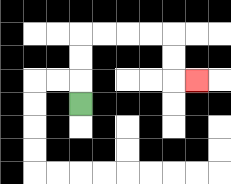{'start': '[3, 4]', 'end': '[8, 3]', 'path_directions': 'U,U,U,R,R,R,R,D,D,R', 'path_coordinates': '[[3, 4], [3, 3], [3, 2], [3, 1], [4, 1], [5, 1], [6, 1], [7, 1], [7, 2], [7, 3], [8, 3]]'}